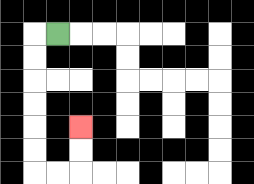{'start': '[2, 1]', 'end': '[3, 5]', 'path_directions': 'L,D,D,D,D,D,D,R,R,U,U', 'path_coordinates': '[[2, 1], [1, 1], [1, 2], [1, 3], [1, 4], [1, 5], [1, 6], [1, 7], [2, 7], [3, 7], [3, 6], [3, 5]]'}